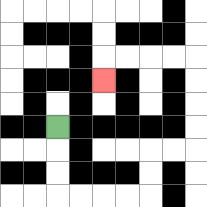{'start': '[2, 5]', 'end': '[4, 3]', 'path_directions': 'D,D,D,R,R,R,R,U,U,R,R,U,U,U,U,L,L,L,L,D', 'path_coordinates': '[[2, 5], [2, 6], [2, 7], [2, 8], [3, 8], [4, 8], [5, 8], [6, 8], [6, 7], [6, 6], [7, 6], [8, 6], [8, 5], [8, 4], [8, 3], [8, 2], [7, 2], [6, 2], [5, 2], [4, 2], [4, 3]]'}